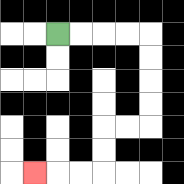{'start': '[2, 1]', 'end': '[1, 7]', 'path_directions': 'R,R,R,R,D,D,D,D,L,L,D,D,L,L,L', 'path_coordinates': '[[2, 1], [3, 1], [4, 1], [5, 1], [6, 1], [6, 2], [6, 3], [6, 4], [6, 5], [5, 5], [4, 5], [4, 6], [4, 7], [3, 7], [2, 7], [1, 7]]'}